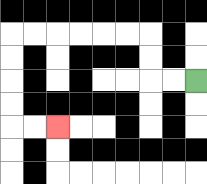{'start': '[8, 3]', 'end': '[2, 5]', 'path_directions': 'L,L,U,U,L,L,L,L,L,L,D,D,D,D,R,R', 'path_coordinates': '[[8, 3], [7, 3], [6, 3], [6, 2], [6, 1], [5, 1], [4, 1], [3, 1], [2, 1], [1, 1], [0, 1], [0, 2], [0, 3], [0, 4], [0, 5], [1, 5], [2, 5]]'}